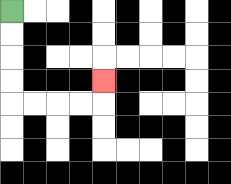{'start': '[0, 0]', 'end': '[4, 3]', 'path_directions': 'D,D,D,D,R,R,R,R,U', 'path_coordinates': '[[0, 0], [0, 1], [0, 2], [0, 3], [0, 4], [1, 4], [2, 4], [3, 4], [4, 4], [4, 3]]'}